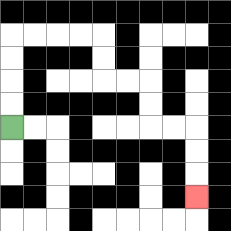{'start': '[0, 5]', 'end': '[8, 8]', 'path_directions': 'U,U,U,U,R,R,R,R,D,D,R,R,D,D,R,R,D,D,D', 'path_coordinates': '[[0, 5], [0, 4], [0, 3], [0, 2], [0, 1], [1, 1], [2, 1], [3, 1], [4, 1], [4, 2], [4, 3], [5, 3], [6, 3], [6, 4], [6, 5], [7, 5], [8, 5], [8, 6], [8, 7], [8, 8]]'}